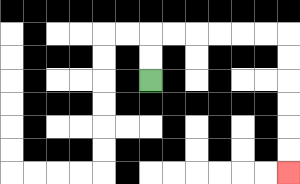{'start': '[6, 3]', 'end': '[12, 7]', 'path_directions': 'U,U,R,R,R,R,R,R,D,D,D,D,D,D', 'path_coordinates': '[[6, 3], [6, 2], [6, 1], [7, 1], [8, 1], [9, 1], [10, 1], [11, 1], [12, 1], [12, 2], [12, 3], [12, 4], [12, 5], [12, 6], [12, 7]]'}